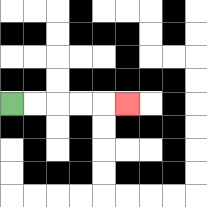{'start': '[0, 4]', 'end': '[5, 4]', 'path_directions': 'R,R,R,R,R', 'path_coordinates': '[[0, 4], [1, 4], [2, 4], [3, 4], [4, 4], [5, 4]]'}